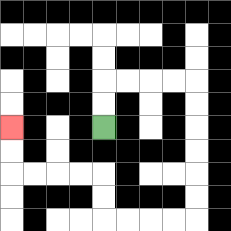{'start': '[4, 5]', 'end': '[0, 5]', 'path_directions': 'U,U,R,R,R,R,D,D,D,D,D,D,L,L,L,L,U,U,L,L,L,L,U,U', 'path_coordinates': '[[4, 5], [4, 4], [4, 3], [5, 3], [6, 3], [7, 3], [8, 3], [8, 4], [8, 5], [8, 6], [8, 7], [8, 8], [8, 9], [7, 9], [6, 9], [5, 9], [4, 9], [4, 8], [4, 7], [3, 7], [2, 7], [1, 7], [0, 7], [0, 6], [0, 5]]'}